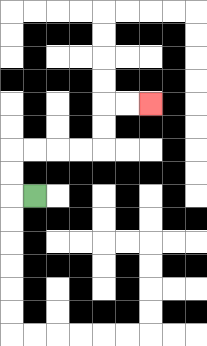{'start': '[1, 8]', 'end': '[6, 4]', 'path_directions': 'L,U,U,R,R,R,R,U,U,R,R', 'path_coordinates': '[[1, 8], [0, 8], [0, 7], [0, 6], [1, 6], [2, 6], [3, 6], [4, 6], [4, 5], [4, 4], [5, 4], [6, 4]]'}